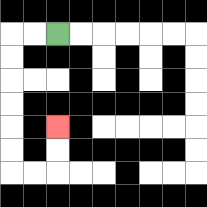{'start': '[2, 1]', 'end': '[2, 5]', 'path_directions': 'L,L,D,D,D,D,D,D,R,R,U,U', 'path_coordinates': '[[2, 1], [1, 1], [0, 1], [0, 2], [0, 3], [0, 4], [0, 5], [0, 6], [0, 7], [1, 7], [2, 7], [2, 6], [2, 5]]'}